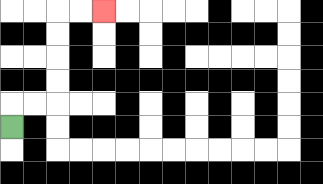{'start': '[0, 5]', 'end': '[4, 0]', 'path_directions': 'U,R,R,U,U,U,U,R,R', 'path_coordinates': '[[0, 5], [0, 4], [1, 4], [2, 4], [2, 3], [2, 2], [2, 1], [2, 0], [3, 0], [4, 0]]'}